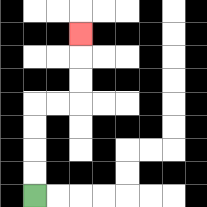{'start': '[1, 8]', 'end': '[3, 1]', 'path_directions': 'U,U,U,U,R,R,U,U,U', 'path_coordinates': '[[1, 8], [1, 7], [1, 6], [1, 5], [1, 4], [2, 4], [3, 4], [3, 3], [3, 2], [3, 1]]'}